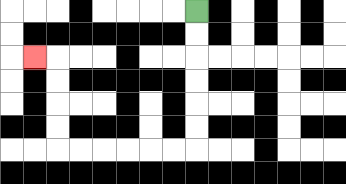{'start': '[8, 0]', 'end': '[1, 2]', 'path_directions': 'D,D,D,D,D,D,L,L,L,L,L,L,U,U,U,U,L', 'path_coordinates': '[[8, 0], [8, 1], [8, 2], [8, 3], [8, 4], [8, 5], [8, 6], [7, 6], [6, 6], [5, 6], [4, 6], [3, 6], [2, 6], [2, 5], [2, 4], [2, 3], [2, 2], [1, 2]]'}